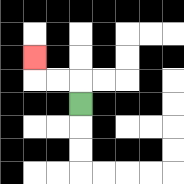{'start': '[3, 4]', 'end': '[1, 2]', 'path_directions': 'U,L,L,U', 'path_coordinates': '[[3, 4], [3, 3], [2, 3], [1, 3], [1, 2]]'}